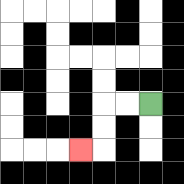{'start': '[6, 4]', 'end': '[3, 6]', 'path_directions': 'L,L,D,D,L', 'path_coordinates': '[[6, 4], [5, 4], [4, 4], [4, 5], [4, 6], [3, 6]]'}